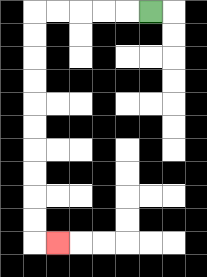{'start': '[6, 0]', 'end': '[2, 10]', 'path_directions': 'L,L,L,L,L,D,D,D,D,D,D,D,D,D,D,R', 'path_coordinates': '[[6, 0], [5, 0], [4, 0], [3, 0], [2, 0], [1, 0], [1, 1], [1, 2], [1, 3], [1, 4], [1, 5], [1, 6], [1, 7], [1, 8], [1, 9], [1, 10], [2, 10]]'}